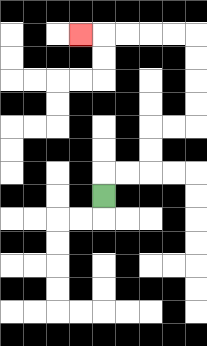{'start': '[4, 8]', 'end': '[3, 1]', 'path_directions': 'U,R,R,U,U,R,R,U,U,U,U,L,L,L,L,L', 'path_coordinates': '[[4, 8], [4, 7], [5, 7], [6, 7], [6, 6], [6, 5], [7, 5], [8, 5], [8, 4], [8, 3], [8, 2], [8, 1], [7, 1], [6, 1], [5, 1], [4, 1], [3, 1]]'}